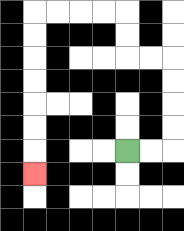{'start': '[5, 6]', 'end': '[1, 7]', 'path_directions': 'R,R,U,U,U,U,L,L,U,U,L,L,L,L,D,D,D,D,D,D,D', 'path_coordinates': '[[5, 6], [6, 6], [7, 6], [7, 5], [7, 4], [7, 3], [7, 2], [6, 2], [5, 2], [5, 1], [5, 0], [4, 0], [3, 0], [2, 0], [1, 0], [1, 1], [1, 2], [1, 3], [1, 4], [1, 5], [1, 6], [1, 7]]'}